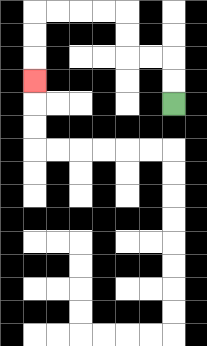{'start': '[7, 4]', 'end': '[1, 3]', 'path_directions': 'U,U,L,L,U,U,L,L,L,L,D,D,D', 'path_coordinates': '[[7, 4], [7, 3], [7, 2], [6, 2], [5, 2], [5, 1], [5, 0], [4, 0], [3, 0], [2, 0], [1, 0], [1, 1], [1, 2], [1, 3]]'}